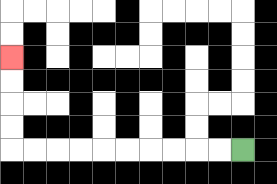{'start': '[10, 6]', 'end': '[0, 2]', 'path_directions': 'L,L,L,L,L,L,L,L,L,L,U,U,U,U', 'path_coordinates': '[[10, 6], [9, 6], [8, 6], [7, 6], [6, 6], [5, 6], [4, 6], [3, 6], [2, 6], [1, 6], [0, 6], [0, 5], [0, 4], [0, 3], [0, 2]]'}